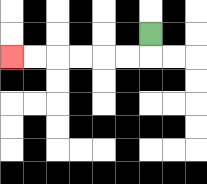{'start': '[6, 1]', 'end': '[0, 2]', 'path_directions': 'D,L,L,L,L,L,L', 'path_coordinates': '[[6, 1], [6, 2], [5, 2], [4, 2], [3, 2], [2, 2], [1, 2], [0, 2]]'}